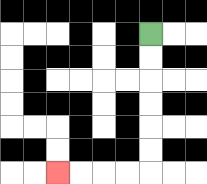{'start': '[6, 1]', 'end': '[2, 7]', 'path_directions': 'D,D,D,D,D,D,L,L,L,L', 'path_coordinates': '[[6, 1], [6, 2], [6, 3], [6, 4], [6, 5], [6, 6], [6, 7], [5, 7], [4, 7], [3, 7], [2, 7]]'}